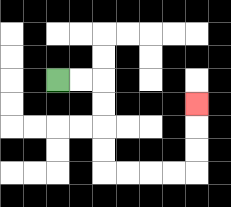{'start': '[2, 3]', 'end': '[8, 4]', 'path_directions': 'R,R,D,D,D,D,R,R,R,R,U,U,U', 'path_coordinates': '[[2, 3], [3, 3], [4, 3], [4, 4], [4, 5], [4, 6], [4, 7], [5, 7], [6, 7], [7, 7], [8, 7], [8, 6], [8, 5], [8, 4]]'}